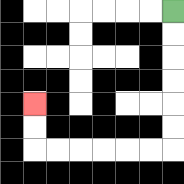{'start': '[7, 0]', 'end': '[1, 4]', 'path_directions': 'D,D,D,D,D,D,L,L,L,L,L,L,U,U', 'path_coordinates': '[[7, 0], [7, 1], [7, 2], [7, 3], [7, 4], [7, 5], [7, 6], [6, 6], [5, 6], [4, 6], [3, 6], [2, 6], [1, 6], [1, 5], [1, 4]]'}